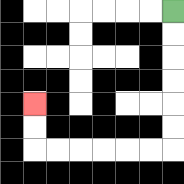{'start': '[7, 0]', 'end': '[1, 4]', 'path_directions': 'D,D,D,D,D,D,L,L,L,L,L,L,U,U', 'path_coordinates': '[[7, 0], [7, 1], [7, 2], [7, 3], [7, 4], [7, 5], [7, 6], [6, 6], [5, 6], [4, 6], [3, 6], [2, 6], [1, 6], [1, 5], [1, 4]]'}